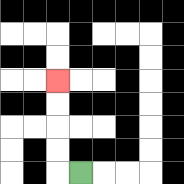{'start': '[3, 7]', 'end': '[2, 3]', 'path_directions': 'L,U,U,U,U', 'path_coordinates': '[[3, 7], [2, 7], [2, 6], [2, 5], [2, 4], [2, 3]]'}